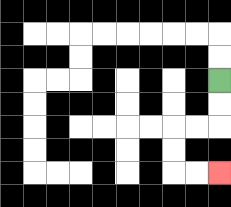{'start': '[9, 3]', 'end': '[9, 7]', 'path_directions': 'D,D,L,L,D,D,R,R', 'path_coordinates': '[[9, 3], [9, 4], [9, 5], [8, 5], [7, 5], [7, 6], [7, 7], [8, 7], [9, 7]]'}